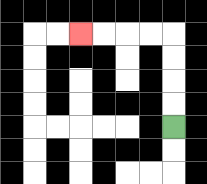{'start': '[7, 5]', 'end': '[3, 1]', 'path_directions': 'U,U,U,U,L,L,L,L', 'path_coordinates': '[[7, 5], [7, 4], [7, 3], [7, 2], [7, 1], [6, 1], [5, 1], [4, 1], [3, 1]]'}